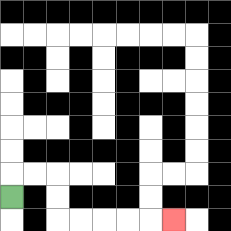{'start': '[0, 8]', 'end': '[7, 9]', 'path_directions': 'U,R,R,D,D,R,R,R,R,R', 'path_coordinates': '[[0, 8], [0, 7], [1, 7], [2, 7], [2, 8], [2, 9], [3, 9], [4, 9], [5, 9], [6, 9], [7, 9]]'}